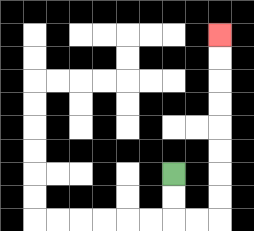{'start': '[7, 7]', 'end': '[9, 1]', 'path_directions': 'D,D,R,R,U,U,U,U,U,U,U,U', 'path_coordinates': '[[7, 7], [7, 8], [7, 9], [8, 9], [9, 9], [9, 8], [9, 7], [9, 6], [9, 5], [9, 4], [9, 3], [9, 2], [9, 1]]'}